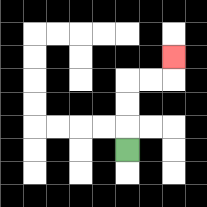{'start': '[5, 6]', 'end': '[7, 2]', 'path_directions': 'U,U,U,R,R,U', 'path_coordinates': '[[5, 6], [5, 5], [5, 4], [5, 3], [6, 3], [7, 3], [7, 2]]'}